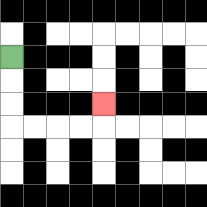{'start': '[0, 2]', 'end': '[4, 4]', 'path_directions': 'D,D,D,R,R,R,R,U', 'path_coordinates': '[[0, 2], [0, 3], [0, 4], [0, 5], [1, 5], [2, 5], [3, 5], [4, 5], [4, 4]]'}